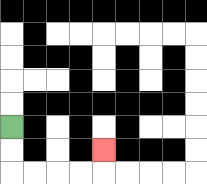{'start': '[0, 5]', 'end': '[4, 6]', 'path_directions': 'D,D,R,R,R,R,U', 'path_coordinates': '[[0, 5], [0, 6], [0, 7], [1, 7], [2, 7], [3, 7], [4, 7], [4, 6]]'}